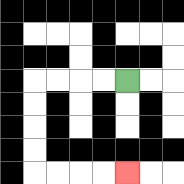{'start': '[5, 3]', 'end': '[5, 7]', 'path_directions': 'L,L,L,L,D,D,D,D,R,R,R,R', 'path_coordinates': '[[5, 3], [4, 3], [3, 3], [2, 3], [1, 3], [1, 4], [1, 5], [1, 6], [1, 7], [2, 7], [3, 7], [4, 7], [5, 7]]'}